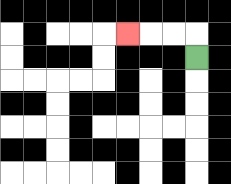{'start': '[8, 2]', 'end': '[5, 1]', 'path_directions': 'U,L,L,L', 'path_coordinates': '[[8, 2], [8, 1], [7, 1], [6, 1], [5, 1]]'}